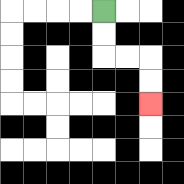{'start': '[4, 0]', 'end': '[6, 4]', 'path_directions': 'D,D,R,R,D,D', 'path_coordinates': '[[4, 0], [4, 1], [4, 2], [5, 2], [6, 2], [6, 3], [6, 4]]'}